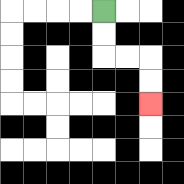{'start': '[4, 0]', 'end': '[6, 4]', 'path_directions': 'D,D,R,R,D,D', 'path_coordinates': '[[4, 0], [4, 1], [4, 2], [5, 2], [6, 2], [6, 3], [6, 4]]'}